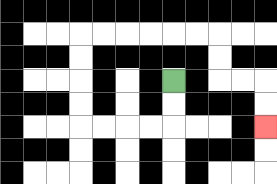{'start': '[7, 3]', 'end': '[11, 5]', 'path_directions': 'D,D,L,L,L,L,U,U,U,U,R,R,R,R,R,R,D,D,R,R,D,D', 'path_coordinates': '[[7, 3], [7, 4], [7, 5], [6, 5], [5, 5], [4, 5], [3, 5], [3, 4], [3, 3], [3, 2], [3, 1], [4, 1], [5, 1], [6, 1], [7, 1], [8, 1], [9, 1], [9, 2], [9, 3], [10, 3], [11, 3], [11, 4], [11, 5]]'}